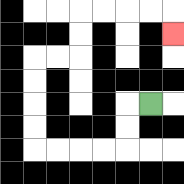{'start': '[6, 4]', 'end': '[7, 1]', 'path_directions': 'L,D,D,L,L,L,L,U,U,U,U,R,R,U,U,R,R,R,R,D', 'path_coordinates': '[[6, 4], [5, 4], [5, 5], [5, 6], [4, 6], [3, 6], [2, 6], [1, 6], [1, 5], [1, 4], [1, 3], [1, 2], [2, 2], [3, 2], [3, 1], [3, 0], [4, 0], [5, 0], [6, 0], [7, 0], [7, 1]]'}